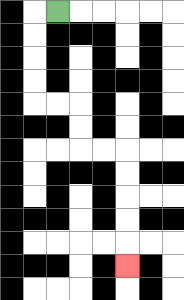{'start': '[2, 0]', 'end': '[5, 11]', 'path_directions': 'L,D,D,D,D,R,R,D,D,R,R,D,D,D,D,D', 'path_coordinates': '[[2, 0], [1, 0], [1, 1], [1, 2], [1, 3], [1, 4], [2, 4], [3, 4], [3, 5], [3, 6], [4, 6], [5, 6], [5, 7], [5, 8], [5, 9], [5, 10], [5, 11]]'}